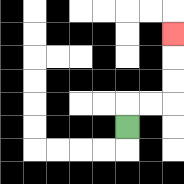{'start': '[5, 5]', 'end': '[7, 1]', 'path_directions': 'U,R,R,U,U,U', 'path_coordinates': '[[5, 5], [5, 4], [6, 4], [7, 4], [7, 3], [7, 2], [7, 1]]'}